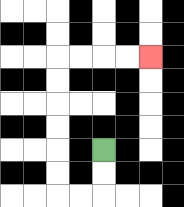{'start': '[4, 6]', 'end': '[6, 2]', 'path_directions': 'D,D,L,L,U,U,U,U,U,U,R,R,R,R', 'path_coordinates': '[[4, 6], [4, 7], [4, 8], [3, 8], [2, 8], [2, 7], [2, 6], [2, 5], [2, 4], [2, 3], [2, 2], [3, 2], [4, 2], [5, 2], [6, 2]]'}